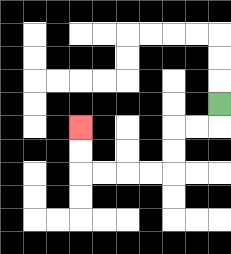{'start': '[9, 4]', 'end': '[3, 5]', 'path_directions': 'D,L,L,D,D,L,L,L,L,U,U', 'path_coordinates': '[[9, 4], [9, 5], [8, 5], [7, 5], [7, 6], [7, 7], [6, 7], [5, 7], [4, 7], [3, 7], [3, 6], [3, 5]]'}